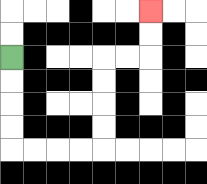{'start': '[0, 2]', 'end': '[6, 0]', 'path_directions': 'D,D,D,D,R,R,R,R,U,U,U,U,R,R,U,U', 'path_coordinates': '[[0, 2], [0, 3], [0, 4], [0, 5], [0, 6], [1, 6], [2, 6], [3, 6], [4, 6], [4, 5], [4, 4], [4, 3], [4, 2], [5, 2], [6, 2], [6, 1], [6, 0]]'}